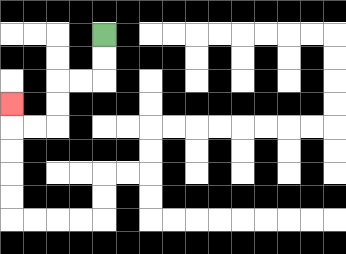{'start': '[4, 1]', 'end': '[0, 4]', 'path_directions': 'D,D,L,L,D,D,L,L,U', 'path_coordinates': '[[4, 1], [4, 2], [4, 3], [3, 3], [2, 3], [2, 4], [2, 5], [1, 5], [0, 5], [0, 4]]'}